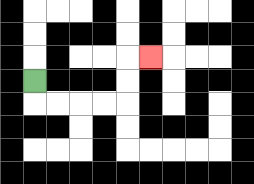{'start': '[1, 3]', 'end': '[6, 2]', 'path_directions': 'D,R,R,R,R,U,U,R', 'path_coordinates': '[[1, 3], [1, 4], [2, 4], [3, 4], [4, 4], [5, 4], [5, 3], [5, 2], [6, 2]]'}